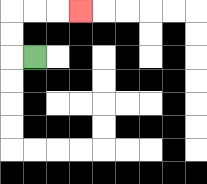{'start': '[1, 2]', 'end': '[3, 0]', 'path_directions': 'L,U,U,R,R,R', 'path_coordinates': '[[1, 2], [0, 2], [0, 1], [0, 0], [1, 0], [2, 0], [3, 0]]'}